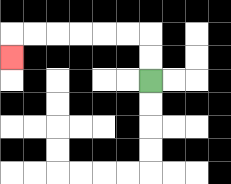{'start': '[6, 3]', 'end': '[0, 2]', 'path_directions': 'U,U,L,L,L,L,L,L,D', 'path_coordinates': '[[6, 3], [6, 2], [6, 1], [5, 1], [4, 1], [3, 1], [2, 1], [1, 1], [0, 1], [0, 2]]'}